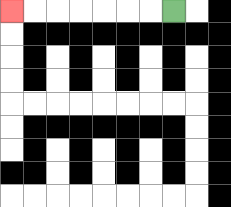{'start': '[7, 0]', 'end': '[0, 0]', 'path_directions': 'L,L,L,L,L,L,L', 'path_coordinates': '[[7, 0], [6, 0], [5, 0], [4, 0], [3, 0], [2, 0], [1, 0], [0, 0]]'}